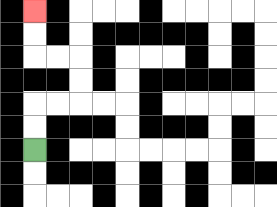{'start': '[1, 6]', 'end': '[1, 0]', 'path_directions': 'U,U,R,R,U,U,L,L,U,U', 'path_coordinates': '[[1, 6], [1, 5], [1, 4], [2, 4], [3, 4], [3, 3], [3, 2], [2, 2], [1, 2], [1, 1], [1, 0]]'}